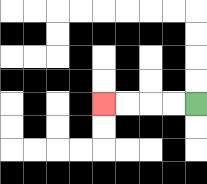{'start': '[8, 4]', 'end': '[4, 4]', 'path_directions': 'L,L,L,L', 'path_coordinates': '[[8, 4], [7, 4], [6, 4], [5, 4], [4, 4]]'}